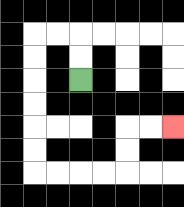{'start': '[3, 3]', 'end': '[7, 5]', 'path_directions': 'U,U,L,L,D,D,D,D,D,D,R,R,R,R,U,U,R,R', 'path_coordinates': '[[3, 3], [3, 2], [3, 1], [2, 1], [1, 1], [1, 2], [1, 3], [1, 4], [1, 5], [1, 6], [1, 7], [2, 7], [3, 7], [4, 7], [5, 7], [5, 6], [5, 5], [6, 5], [7, 5]]'}